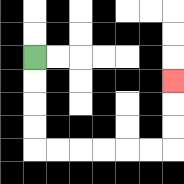{'start': '[1, 2]', 'end': '[7, 3]', 'path_directions': 'D,D,D,D,R,R,R,R,R,R,U,U,U', 'path_coordinates': '[[1, 2], [1, 3], [1, 4], [1, 5], [1, 6], [2, 6], [3, 6], [4, 6], [5, 6], [6, 6], [7, 6], [7, 5], [7, 4], [7, 3]]'}